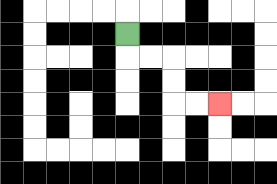{'start': '[5, 1]', 'end': '[9, 4]', 'path_directions': 'D,R,R,D,D,R,R', 'path_coordinates': '[[5, 1], [5, 2], [6, 2], [7, 2], [7, 3], [7, 4], [8, 4], [9, 4]]'}